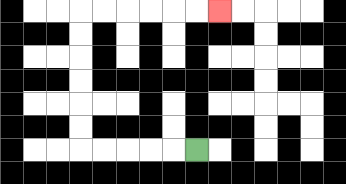{'start': '[8, 6]', 'end': '[9, 0]', 'path_directions': 'L,L,L,L,L,U,U,U,U,U,U,R,R,R,R,R,R', 'path_coordinates': '[[8, 6], [7, 6], [6, 6], [5, 6], [4, 6], [3, 6], [3, 5], [3, 4], [3, 3], [3, 2], [3, 1], [3, 0], [4, 0], [5, 0], [6, 0], [7, 0], [8, 0], [9, 0]]'}